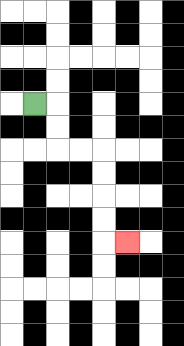{'start': '[1, 4]', 'end': '[5, 10]', 'path_directions': 'R,D,D,R,R,D,D,D,D,R', 'path_coordinates': '[[1, 4], [2, 4], [2, 5], [2, 6], [3, 6], [4, 6], [4, 7], [4, 8], [4, 9], [4, 10], [5, 10]]'}